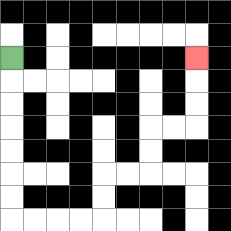{'start': '[0, 2]', 'end': '[8, 2]', 'path_directions': 'D,D,D,D,D,D,D,R,R,R,R,U,U,R,R,U,U,R,R,U,U,U', 'path_coordinates': '[[0, 2], [0, 3], [0, 4], [0, 5], [0, 6], [0, 7], [0, 8], [0, 9], [1, 9], [2, 9], [3, 9], [4, 9], [4, 8], [4, 7], [5, 7], [6, 7], [6, 6], [6, 5], [7, 5], [8, 5], [8, 4], [8, 3], [8, 2]]'}